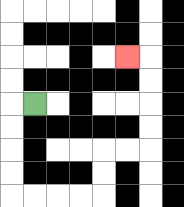{'start': '[1, 4]', 'end': '[5, 2]', 'path_directions': 'L,D,D,D,D,R,R,R,R,U,U,R,R,U,U,U,U,L', 'path_coordinates': '[[1, 4], [0, 4], [0, 5], [0, 6], [0, 7], [0, 8], [1, 8], [2, 8], [3, 8], [4, 8], [4, 7], [4, 6], [5, 6], [6, 6], [6, 5], [6, 4], [6, 3], [6, 2], [5, 2]]'}